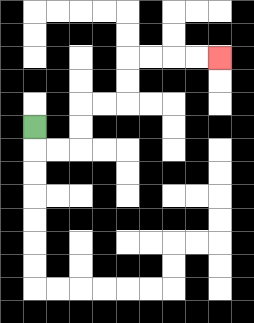{'start': '[1, 5]', 'end': '[9, 2]', 'path_directions': 'D,R,R,U,U,R,R,U,U,R,R,R,R', 'path_coordinates': '[[1, 5], [1, 6], [2, 6], [3, 6], [3, 5], [3, 4], [4, 4], [5, 4], [5, 3], [5, 2], [6, 2], [7, 2], [8, 2], [9, 2]]'}